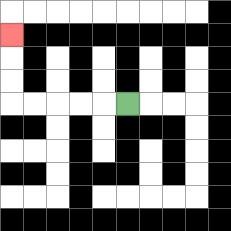{'start': '[5, 4]', 'end': '[0, 1]', 'path_directions': 'L,L,L,L,L,U,U,U', 'path_coordinates': '[[5, 4], [4, 4], [3, 4], [2, 4], [1, 4], [0, 4], [0, 3], [0, 2], [0, 1]]'}